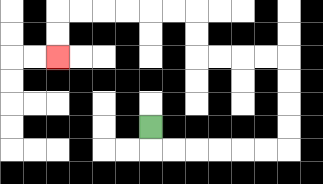{'start': '[6, 5]', 'end': '[2, 2]', 'path_directions': 'D,R,R,R,R,R,R,U,U,U,U,L,L,L,L,U,U,L,L,L,L,L,L,D,D', 'path_coordinates': '[[6, 5], [6, 6], [7, 6], [8, 6], [9, 6], [10, 6], [11, 6], [12, 6], [12, 5], [12, 4], [12, 3], [12, 2], [11, 2], [10, 2], [9, 2], [8, 2], [8, 1], [8, 0], [7, 0], [6, 0], [5, 0], [4, 0], [3, 0], [2, 0], [2, 1], [2, 2]]'}